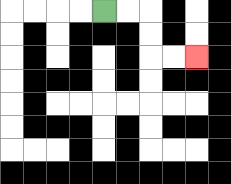{'start': '[4, 0]', 'end': '[8, 2]', 'path_directions': 'R,R,D,D,R,R', 'path_coordinates': '[[4, 0], [5, 0], [6, 0], [6, 1], [6, 2], [7, 2], [8, 2]]'}